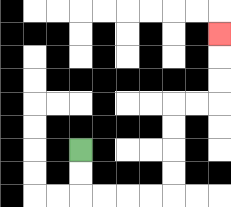{'start': '[3, 6]', 'end': '[9, 1]', 'path_directions': 'D,D,R,R,R,R,U,U,U,U,R,R,U,U,U', 'path_coordinates': '[[3, 6], [3, 7], [3, 8], [4, 8], [5, 8], [6, 8], [7, 8], [7, 7], [7, 6], [7, 5], [7, 4], [8, 4], [9, 4], [9, 3], [9, 2], [9, 1]]'}